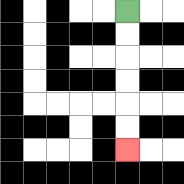{'start': '[5, 0]', 'end': '[5, 6]', 'path_directions': 'D,D,D,D,D,D', 'path_coordinates': '[[5, 0], [5, 1], [5, 2], [5, 3], [5, 4], [5, 5], [5, 6]]'}